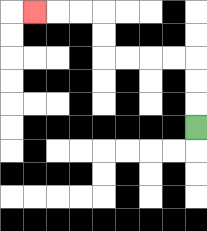{'start': '[8, 5]', 'end': '[1, 0]', 'path_directions': 'U,U,U,L,L,L,L,U,U,L,L,L', 'path_coordinates': '[[8, 5], [8, 4], [8, 3], [8, 2], [7, 2], [6, 2], [5, 2], [4, 2], [4, 1], [4, 0], [3, 0], [2, 0], [1, 0]]'}